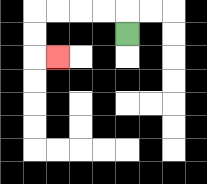{'start': '[5, 1]', 'end': '[2, 2]', 'path_directions': 'U,L,L,L,L,D,D,R', 'path_coordinates': '[[5, 1], [5, 0], [4, 0], [3, 0], [2, 0], [1, 0], [1, 1], [1, 2], [2, 2]]'}